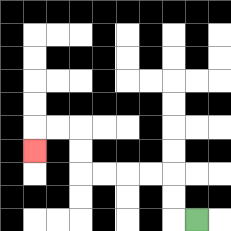{'start': '[8, 9]', 'end': '[1, 6]', 'path_directions': 'L,U,U,L,L,L,L,U,U,L,L,D', 'path_coordinates': '[[8, 9], [7, 9], [7, 8], [7, 7], [6, 7], [5, 7], [4, 7], [3, 7], [3, 6], [3, 5], [2, 5], [1, 5], [1, 6]]'}